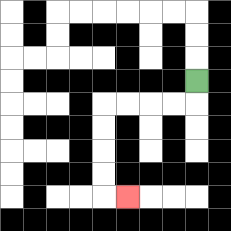{'start': '[8, 3]', 'end': '[5, 8]', 'path_directions': 'D,L,L,L,L,D,D,D,D,R', 'path_coordinates': '[[8, 3], [8, 4], [7, 4], [6, 4], [5, 4], [4, 4], [4, 5], [4, 6], [4, 7], [4, 8], [5, 8]]'}